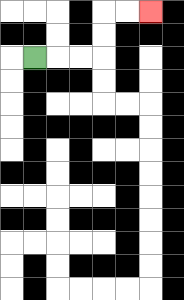{'start': '[1, 2]', 'end': '[6, 0]', 'path_directions': 'R,R,R,U,U,R,R', 'path_coordinates': '[[1, 2], [2, 2], [3, 2], [4, 2], [4, 1], [4, 0], [5, 0], [6, 0]]'}